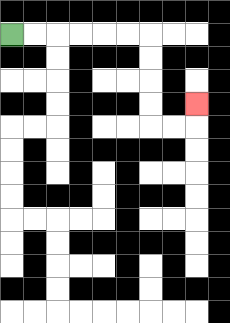{'start': '[0, 1]', 'end': '[8, 4]', 'path_directions': 'R,R,R,R,R,R,D,D,D,D,R,R,U', 'path_coordinates': '[[0, 1], [1, 1], [2, 1], [3, 1], [4, 1], [5, 1], [6, 1], [6, 2], [6, 3], [6, 4], [6, 5], [7, 5], [8, 5], [8, 4]]'}